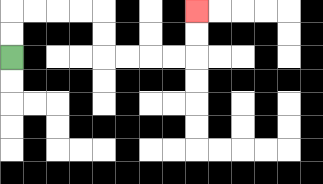{'start': '[0, 2]', 'end': '[8, 0]', 'path_directions': 'U,U,R,R,R,R,D,D,R,R,R,R,U,U', 'path_coordinates': '[[0, 2], [0, 1], [0, 0], [1, 0], [2, 0], [3, 0], [4, 0], [4, 1], [4, 2], [5, 2], [6, 2], [7, 2], [8, 2], [8, 1], [8, 0]]'}